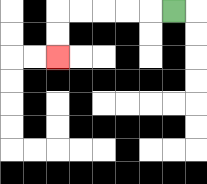{'start': '[7, 0]', 'end': '[2, 2]', 'path_directions': 'L,L,L,L,L,D,D', 'path_coordinates': '[[7, 0], [6, 0], [5, 0], [4, 0], [3, 0], [2, 0], [2, 1], [2, 2]]'}